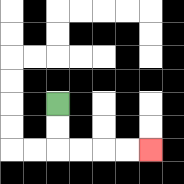{'start': '[2, 4]', 'end': '[6, 6]', 'path_directions': 'D,D,R,R,R,R', 'path_coordinates': '[[2, 4], [2, 5], [2, 6], [3, 6], [4, 6], [5, 6], [6, 6]]'}